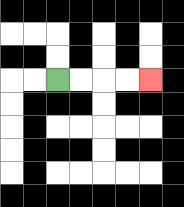{'start': '[2, 3]', 'end': '[6, 3]', 'path_directions': 'R,R,R,R', 'path_coordinates': '[[2, 3], [3, 3], [4, 3], [5, 3], [6, 3]]'}